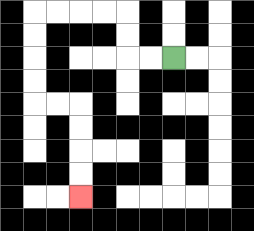{'start': '[7, 2]', 'end': '[3, 8]', 'path_directions': 'L,L,U,U,L,L,L,L,D,D,D,D,R,R,D,D,D,D', 'path_coordinates': '[[7, 2], [6, 2], [5, 2], [5, 1], [5, 0], [4, 0], [3, 0], [2, 0], [1, 0], [1, 1], [1, 2], [1, 3], [1, 4], [2, 4], [3, 4], [3, 5], [3, 6], [3, 7], [3, 8]]'}